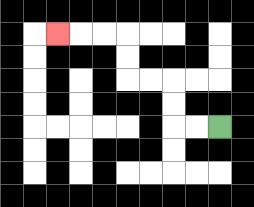{'start': '[9, 5]', 'end': '[2, 1]', 'path_directions': 'L,L,U,U,L,L,U,U,L,L,L', 'path_coordinates': '[[9, 5], [8, 5], [7, 5], [7, 4], [7, 3], [6, 3], [5, 3], [5, 2], [5, 1], [4, 1], [3, 1], [2, 1]]'}